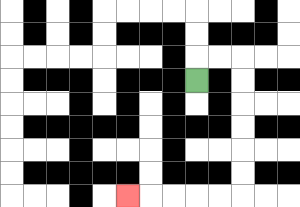{'start': '[8, 3]', 'end': '[5, 8]', 'path_directions': 'U,R,R,D,D,D,D,D,D,L,L,L,L,L', 'path_coordinates': '[[8, 3], [8, 2], [9, 2], [10, 2], [10, 3], [10, 4], [10, 5], [10, 6], [10, 7], [10, 8], [9, 8], [8, 8], [7, 8], [6, 8], [5, 8]]'}